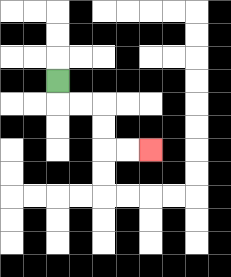{'start': '[2, 3]', 'end': '[6, 6]', 'path_directions': 'D,R,R,D,D,R,R', 'path_coordinates': '[[2, 3], [2, 4], [3, 4], [4, 4], [4, 5], [4, 6], [5, 6], [6, 6]]'}